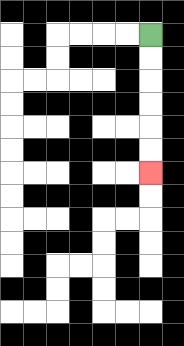{'start': '[6, 1]', 'end': '[6, 7]', 'path_directions': 'D,D,D,D,D,D', 'path_coordinates': '[[6, 1], [6, 2], [6, 3], [6, 4], [6, 5], [6, 6], [6, 7]]'}